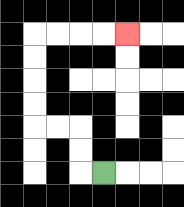{'start': '[4, 7]', 'end': '[5, 1]', 'path_directions': 'L,U,U,L,L,U,U,U,U,R,R,R,R', 'path_coordinates': '[[4, 7], [3, 7], [3, 6], [3, 5], [2, 5], [1, 5], [1, 4], [1, 3], [1, 2], [1, 1], [2, 1], [3, 1], [4, 1], [5, 1]]'}